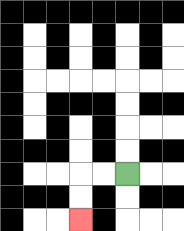{'start': '[5, 7]', 'end': '[3, 9]', 'path_directions': 'L,L,D,D', 'path_coordinates': '[[5, 7], [4, 7], [3, 7], [3, 8], [3, 9]]'}